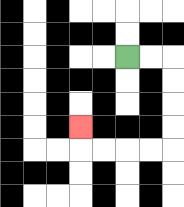{'start': '[5, 2]', 'end': '[3, 5]', 'path_directions': 'R,R,D,D,D,D,L,L,L,L,U', 'path_coordinates': '[[5, 2], [6, 2], [7, 2], [7, 3], [7, 4], [7, 5], [7, 6], [6, 6], [5, 6], [4, 6], [3, 6], [3, 5]]'}